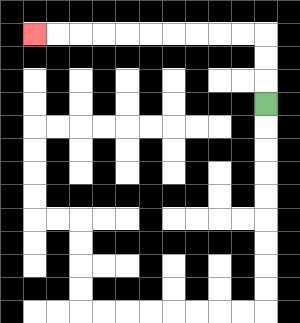{'start': '[11, 4]', 'end': '[1, 1]', 'path_directions': 'U,U,U,L,L,L,L,L,L,L,L,L,L', 'path_coordinates': '[[11, 4], [11, 3], [11, 2], [11, 1], [10, 1], [9, 1], [8, 1], [7, 1], [6, 1], [5, 1], [4, 1], [3, 1], [2, 1], [1, 1]]'}